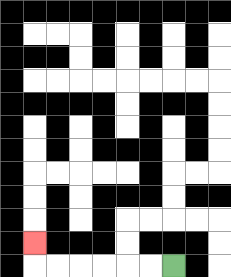{'start': '[7, 11]', 'end': '[1, 10]', 'path_directions': 'L,L,L,L,L,L,U', 'path_coordinates': '[[7, 11], [6, 11], [5, 11], [4, 11], [3, 11], [2, 11], [1, 11], [1, 10]]'}